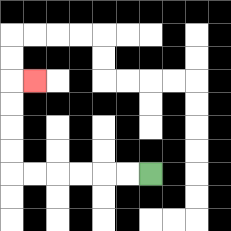{'start': '[6, 7]', 'end': '[1, 3]', 'path_directions': 'L,L,L,L,L,L,U,U,U,U,R', 'path_coordinates': '[[6, 7], [5, 7], [4, 7], [3, 7], [2, 7], [1, 7], [0, 7], [0, 6], [0, 5], [0, 4], [0, 3], [1, 3]]'}